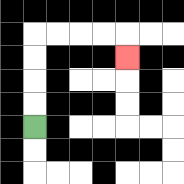{'start': '[1, 5]', 'end': '[5, 2]', 'path_directions': 'U,U,U,U,R,R,R,R,D', 'path_coordinates': '[[1, 5], [1, 4], [1, 3], [1, 2], [1, 1], [2, 1], [3, 1], [4, 1], [5, 1], [5, 2]]'}